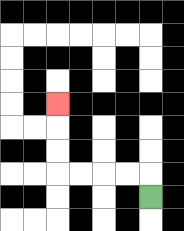{'start': '[6, 8]', 'end': '[2, 4]', 'path_directions': 'U,L,L,L,L,U,U,U', 'path_coordinates': '[[6, 8], [6, 7], [5, 7], [4, 7], [3, 7], [2, 7], [2, 6], [2, 5], [2, 4]]'}